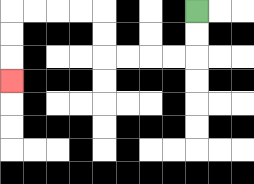{'start': '[8, 0]', 'end': '[0, 3]', 'path_directions': 'D,D,L,L,L,L,U,U,L,L,L,L,D,D,D', 'path_coordinates': '[[8, 0], [8, 1], [8, 2], [7, 2], [6, 2], [5, 2], [4, 2], [4, 1], [4, 0], [3, 0], [2, 0], [1, 0], [0, 0], [0, 1], [0, 2], [0, 3]]'}